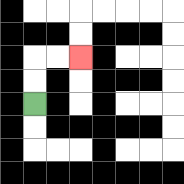{'start': '[1, 4]', 'end': '[3, 2]', 'path_directions': 'U,U,R,R', 'path_coordinates': '[[1, 4], [1, 3], [1, 2], [2, 2], [3, 2]]'}